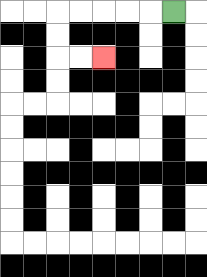{'start': '[7, 0]', 'end': '[4, 2]', 'path_directions': 'L,L,L,L,L,D,D,R,R', 'path_coordinates': '[[7, 0], [6, 0], [5, 0], [4, 0], [3, 0], [2, 0], [2, 1], [2, 2], [3, 2], [4, 2]]'}